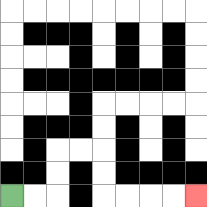{'start': '[0, 8]', 'end': '[8, 8]', 'path_directions': 'R,R,U,U,R,R,D,D,R,R,R,R', 'path_coordinates': '[[0, 8], [1, 8], [2, 8], [2, 7], [2, 6], [3, 6], [4, 6], [4, 7], [4, 8], [5, 8], [6, 8], [7, 8], [8, 8]]'}